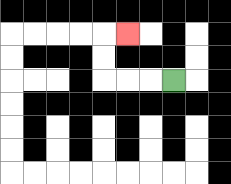{'start': '[7, 3]', 'end': '[5, 1]', 'path_directions': 'L,L,L,U,U,R', 'path_coordinates': '[[7, 3], [6, 3], [5, 3], [4, 3], [4, 2], [4, 1], [5, 1]]'}